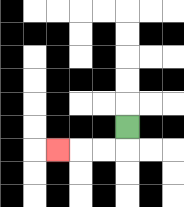{'start': '[5, 5]', 'end': '[2, 6]', 'path_directions': 'D,L,L,L', 'path_coordinates': '[[5, 5], [5, 6], [4, 6], [3, 6], [2, 6]]'}